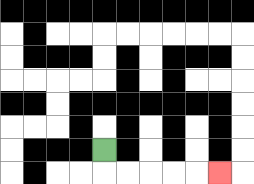{'start': '[4, 6]', 'end': '[9, 7]', 'path_directions': 'D,R,R,R,R,R', 'path_coordinates': '[[4, 6], [4, 7], [5, 7], [6, 7], [7, 7], [8, 7], [9, 7]]'}